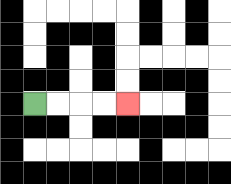{'start': '[1, 4]', 'end': '[5, 4]', 'path_directions': 'R,R,R,R', 'path_coordinates': '[[1, 4], [2, 4], [3, 4], [4, 4], [5, 4]]'}